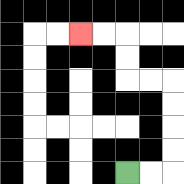{'start': '[5, 7]', 'end': '[3, 1]', 'path_directions': 'R,R,U,U,U,U,L,L,U,U,L,L', 'path_coordinates': '[[5, 7], [6, 7], [7, 7], [7, 6], [7, 5], [7, 4], [7, 3], [6, 3], [5, 3], [5, 2], [5, 1], [4, 1], [3, 1]]'}